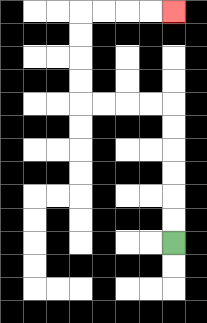{'start': '[7, 10]', 'end': '[7, 0]', 'path_directions': 'U,U,U,U,U,U,L,L,L,L,U,U,U,U,R,R,R,R', 'path_coordinates': '[[7, 10], [7, 9], [7, 8], [7, 7], [7, 6], [7, 5], [7, 4], [6, 4], [5, 4], [4, 4], [3, 4], [3, 3], [3, 2], [3, 1], [3, 0], [4, 0], [5, 0], [6, 0], [7, 0]]'}